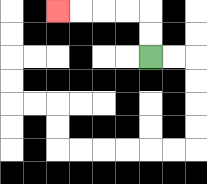{'start': '[6, 2]', 'end': '[2, 0]', 'path_directions': 'U,U,L,L,L,L', 'path_coordinates': '[[6, 2], [6, 1], [6, 0], [5, 0], [4, 0], [3, 0], [2, 0]]'}